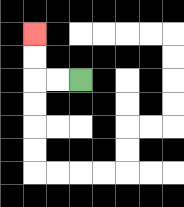{'start': '[3, 3]', 'end': '[1, 1]', 'path_directions': 'L,L,U,U', 'path_coordinates': '[[3, 3], [2, 3], [1, 3], [1, 2], [1, 1]]'}